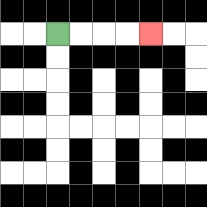{'start': '[2, 1]', 'end': '[6, 1]', 'path_directions': 'R,R,R,R', 'path_coordinates': '[[2, 1], [3, 1], [4, 1], [5, 1], [6, 1]]'}